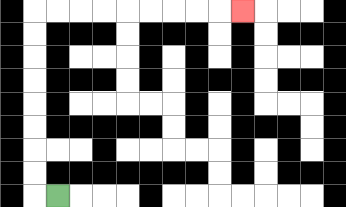{'start': '[2, 8]', 'end': '[10, 0]', 'path_directions': 'L,U,U,U,U,U,U,U,U,R,R,R,R,R,R,R,R,R', 'path_coordinates': '[[2, 8], [1, 8], [1, 7], [1, 6], [1, 5], [1, 4], [1, 3], [1, 2], [1, 1], [1, 0], [2, 0], [3, 0], [4, 0], [5, 0], [6, 0], [7, 0], [8, 0], [9, 0], [10, 0]]'}